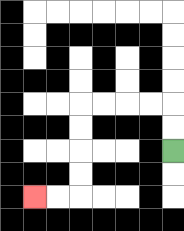{'start': '[7, 6]', 'end': '[1, 8]', 'path_directions': 'U,U,L,L,L,L,D,D,D,D,L,L', 'path_coordinates': '[[7, 6], [7, 5], [7, 4], [6, 4], [5, 4], [4, 4], [3, 4], [3, 5], [3, 6], [3, 7], [3, 8], [2, 8], [1, 8]]'}